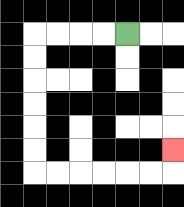{'start': '[5, 1]', 'end': '[7, 6]', 'path_directions': 'L,L,L,L,D,D,D,D,D,D,R,R,R,R,R,R,U', 'path_coordinates': '[[5, 1], [4, 1], [3, 1], [2, 1], [1, 1], [1, 2], [1, 3], [1, 4], [1, 5], [1, 6], [1, 7], [2, 7], [3, 7], [4, 7], [5, 7], [6, 7], [7, 7], [7, 6]]'}